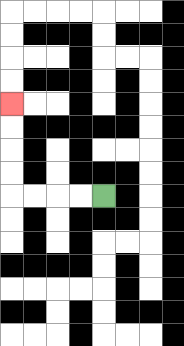{'start': '[4, 8]', 'end': '[0, 4]', 'path_directions': 'L,L,L,L,U,U,U,U', 'path_coordinates': '[[4, 8], [3, 8], [2, 8], [1, 8], [0, 8], [0, 7], [0, 6], [0, 5], [0, 4]]'}